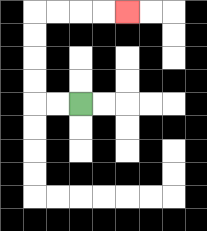{'start': '[3, 4]', 'end': '[5, 0]', 'path_directions': 'L,L,U,U,U,U,R,R,R,R', 'path_coordinates': '[[3, 4], [2, 4], [1, 4], [1, 3], [1, 2], [1, 1], [1, 0], [2, 0], [3, 0], [4, 0], [5, 0]]'}